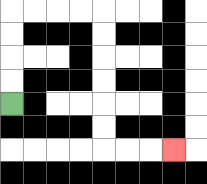{'start': '[0, 4]', 'end': '[7, 6]', 'path_directions': 'U,U,U,U,R,R,R,R,D,D,D,D,D,D,R,R,R', 'path_coordinates': '[[0, 4], [0, 3], [0, 2], [0, 1], [0, 0], [1, 0], [2, 0], [3, 0], [4, 0], [4, 1], [4, 2], [4, 3], [4, 4], [4, 5], [4, 6], [5, 6], [6, 6], [7, 6]]'}